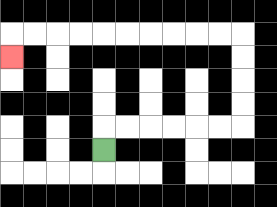{'start': '[4, 6]', 'end': '[0, 2]', 'path_directions': 'U,R,R,R,R,R,R,U,U,U,U,L,L,L,L,L,L,L,L,L,L,D', 'path_coordinates': '[[4, 6], [4, 5], [5, 5], [6, 5], [7, 5], [8, 5], [9, 5], [10, 5], [10, 4], [10, 3], [10, 2], [10, 1], [9, 1], [8, 1], [7, 1], [6, 1], [5, 1], [4, 1], [3, 1], [2, 1], [1, 1], [0, 1], [0, 2]]'}